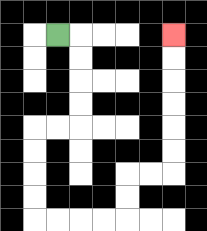{'start': '[2, 1]', 'end': '[7, 1]', 'path_directions': 'R,D,D,D,D,L,L,D,D,D,D,R,R,R,R,U,U,R,R,U,U,U,U,U,U', 'path_coordinates': '[[2, 1], [3, 1], [3, 2], [3, 3], [3, 4], [3, 5], [2, 5], [1, 5], [1, 6], [1, 7], [1, 8], [1, 9], [2, 9], [3, 9], [4, 9], [5, 9], [5, 8], [5, 7], [6, 7], [7, 7], [7, 6], [7, 5], [7, 4], [7, 3], [7, 2], [7, 1]]'}